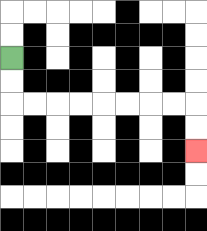{'start': '[0, 2]', 'end': '[8, 6]', 'path_directions': 'D,D,R,R,R,R,R,R,R,R,D,D', 'path_coordinates': '[[0, 2], [0, 3], [0, 4], [1, 4], [2, 4], [3, 4], [4, 4], [5, 4], [6, 4], [7, 4], [8, 4], [8, 5], [8, 6]]'}